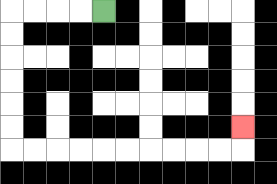{'start': '[4, 0]', 'end': '[10, 5]', 'path_directions': 'L,L,L,L,D,D,D,D,D,D,R,R,R,R,R,R,R,R,R,R,U', 'path_coordinates': '[[4, 0], [3, 0], [2, 0], [1, 0], [0, 0], [0, 1], [0, 2], [0, 3], [0, 4], [0, 5], [0, 6], [1, 6], [2, 6], [3, 6], [4, 6], [5, 6], [6, 6], [7, 6], [8, 6], [9, 6], [10, 6], [10, 5]]'}